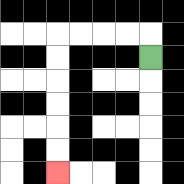{'start': '[6, 2]', 'end': '[2, 7]', 'path_directions': 'U,L,L,L,L,D,D,D,D,D,D', 'path_coordinates': '[[6, 2], [6, 1], [5, 1], [4, 1], [3, 1], [2, 1], [2, 2], [2, 3], [2, 4], [2, 5], [2, 6], [2, 7]]'}